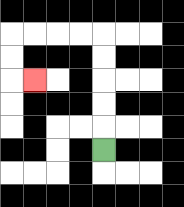{'start': '[4, 6]', 'end': '[1, 3]', 'path_directions': 'U,U,U,U,U,L,L,L,L,D,D,R', 'path_coordinates': '[[4, 6], [4, 5], [4, 4], [4, 3], [4, 2], [4, 1], [3, 1], [2, 1], [1, 1], [0, 1], [0, 2], [0, 3], [1, 3]]'}